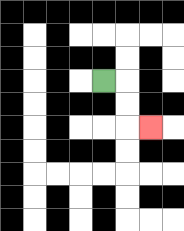{'start': '[4, 3]', 'end': '[6, 5]', 'path_directions': 'R,D,D,R', 'path_coordinates': '[[4, 3], [5, 3], [5, 4], [5, 5], [6, 5]]'}